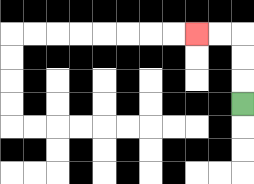{'start': '[10, 4]', 'end': '[8, 1]', 'path_directions': 'U,U,U,L,L', 'path_coordinates': '[[10, 4], [10, 3], [10, 2], [10, 1], [9, 1], [8, 1]]'}